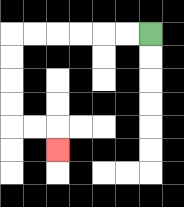{'start': '[6, 1]', 'end': '[2, 6]', 'path_directions': 'L,L,L,L,L,L,D,D,D,D,R,R,D', 'path_coordinates': '[[6, 1], [5, 1], [4, 1], [3, 1], [2, 1], [1, 1], [0, 1], [0, 2], [0, 3], [0, 4], [0, 5], [1, 5], [2, 5], [2, 6]]'}